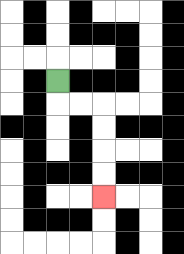{'start': '[2, 3]', 'end': '[4, 8]', 'path_directions': 'D,R,R,D,D,D,D', 'path_coordinates': '[[2, 3], [2, 4], [3, 4], [4, 4], [4, 5], [4, 6], [4, 7], [4, 8]]'}